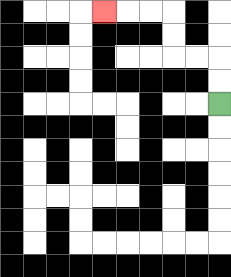{'start': '[9, 4]', 'end': '[4, 0]', 'path_directions': 'U,U,L,L,U,U,L,L,L', 'path_coordinates': '[[9, 4], [9, 3], [9, 2], [8, 2], [7, 2], [7, 1], [7, 0], [6, 0], [5, 0], [4, 0]]'}